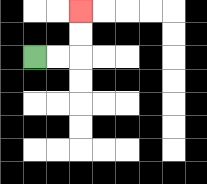{'start': '[1, 2]', 'end': '[3, 0]', 'path_directions': 'R,R,U,U', 'path_coordinates': '[[1, 2], [2, 2], [3, 2], [3, 1], [3, 0]]'}